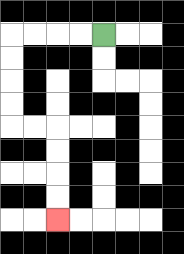{'start': '[4, 1]', 'end': '[2, 9]', 'path_directions': 'L,L,L,L,D,D,D,D,R,R,D,D,D,D', 'path_coordinates': '[[4, 1], [3, 1], [2, 1], [1, 1], [0, 1], [0, 2], [0, 3], [0, 4], [0, 5], [1, 5], [2, 5], [2, 6], [2, 7], [2, 8], [2, 9]]'}